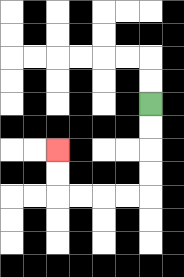{'start': '[6, 4]', 'end': '[2, 6]', 'path_directions': 'D,D,D,D,L,L,L,L,U,U', 'path_coordinates': '[[6, 4], [6, 5], [6, 6], [6, 7], [6, 8], [5, 8], [4, 8], [3, 8], [2, 8], [2, 7], [2, 6]]'}